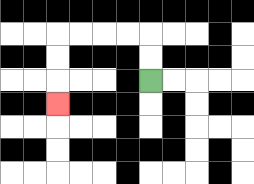{'start': '[6, 3]', 'end': '[2, 4]', 'path_directions': 'U,U,L,L,L,L,D,D,D', 'path_coordinates': '[[6, 3], [6, 2], [6, 1], [5, 1], [4, 1], [3, 1], [2, 1], [2, 2], [2, 3], [2, 4]]'}